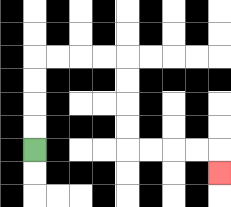{'start': '[1, 6]', 'end': '[9, 7]', 'path_directions': 'U,U,U,U,R,R,R,R,D,D,D,D,R,R,R,R,D', 'path_coordinates': '[[1, 6], [1, 5], [1, 4], [1, 3], [1, 2], [2, 2], [3, 2], [4, 2], [5, 2], [5, 3], [5, 4], [5, 5], [5, 6], [6, 6], [7, 6], [8, 6], [9, 6], [9, 7]]'}